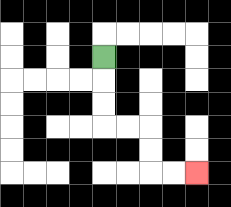{'start': '[4, 2]', 'end': '[8, 7]', 'path_directions': 'D,D,D,R,R,D,D,R,R', 'path_coordinates': '[[4, 2], [4, 3], [4, 4], [4, 5], [5, 5], [6, 5], [6, 6], [6, 7], [7, 7], [8, 7]]'}